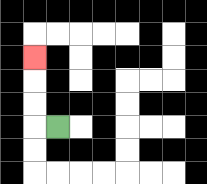{'start': '[2, 5]', 'end': '[1, 2]', 'path_directions': 'L,U,U,U', 'path_coordinates': '[[2, 5], [1, 5], [1, 4], [1, 3], [1, 2]]'}